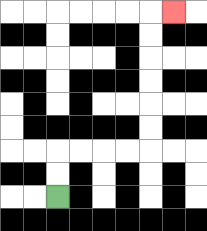{'start': '[2, 8]', 'end': '[7, 0]', 'path_directions': 'U,U,R,R,R,R,U,U,U,U,U,U,R', 'path_coordinates': '[[2, 8], [2, 7], [2, 6], [3, 6], [4, 6], [5, 6], [6, 6], [6, 5], [6, 4], [6, 3], [6, 2], [6, 1], [6, 0], [7, 0]]'}